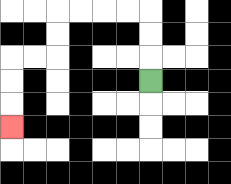{'start': '[6, 3]', 'end': '[0, 5]', 'path_directions': 'U,U,U,L,L,L,L,D,D,L,L,D,D,D', 'path_coordinates': '[[6, 3], [6, 2], [6, 1], [6, 0], [5, 0], [4, 0], [3, 0], [2, 0], [2, 1], [2, 2], [1, 2], [0, 2], [0, 3], [0, 4], [0, 5]]'}